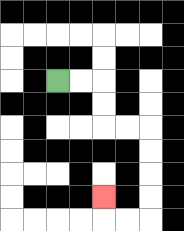{'start': '[2, 3]', 'end': '[4, 8]', 'path_directions': 'R,R,D,D,R,R,D,D,D,D,L,L,U', 'path_coordinates': '[[2, 3], [3, 3], [4, 3], [4, 4], [4, 5], [5, 5], [6, 5], [6, 6], [6, 7], [6, 8], [6, 9], [5, 9], [4, 9], [4, 8]]'}